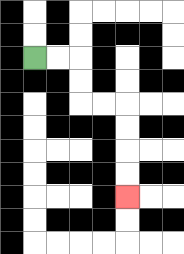{'start': '[1, 2]', 'end': '[5, 8]', 'path_directions': 'R,R,D,D,R,R,D,D,D,D', 'path_coordinates': '[[1, 2], [2, 2], [3, 2], [3, 3], [3, 4], [4, 4], [5, 4], [5, 5], [5, 6], [5, 7], [5, 8]]'}